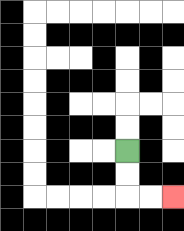{'start': '[5, 6]', 'end': '[7, 8]', 'path_directions': 'D,D,R,R', 'path_coordinates': '[[5, 6], [5, 7], [5, 8], [6, 8], [7, 8]]'}